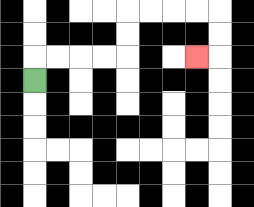{'start': '[1, 3]', 'end': '[8, 2]', 'path_directions': 'U,R,R,R,R,U,U,R,R,R,R,D,D,L', 'path_coordinates': '[[1, 3], [1, 2], [2, 2], [3, 2], [4, 2], [5, 2], [5, 1], [5, 0], [6, 0], [7, 0], [8, 0], [9, 0], [9, 1], [9, 2], [8, 2]]'}